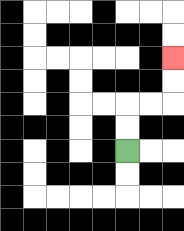{'start': '[5, 6]', 'end': '[7, 2]', 'path_directions': 'U,U,R,R,U,U', 'path_coordinates': '[[5, 6], [5, 5], [5, 4], [6, 4], [7, 4], [7, 3], [7, 2]]'}